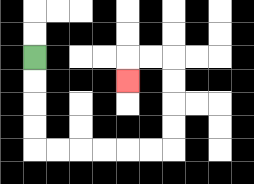{'start': '[1, 2]', 'end': '[5, 3]', 'path_directions': 'D,D,D,D,R,R,R,R,R,R,U,U,U,U,L,L,D', 'path_coordinates': '[[1, 2], [1, 3], [1, 4], [1, 5], [1, 6], [2, 6], [3, 6], [4, 6], [5, 6], [6, 6], [7, 6], [7, 5], [7, 4], [7, 3], [7, 2], [6, 2], [5, 2], [5, 3]]'}